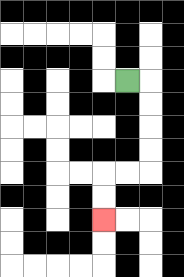{'start': '[5, 3]', 'end': '[4, 9]', 'path_directions': 'R,D,D,D,D,L,L,D,D', 'path_coordinates': '[[5, 3], [6, 3], [6, 4], [6, 5], [6, 6], [6, 7], [5, 7], [4, 7], [4, 8], [4, 9]]'}